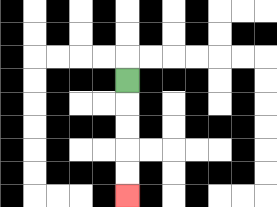{'start': '[5, 3]', 'end': '[5, 8]', 'path_directions': 'D,D,D,D,D', 'path_coordinates': '[[5, 3], [5, 4], [5, 5], [5, 6], [5, 7], [5, 8]]'}